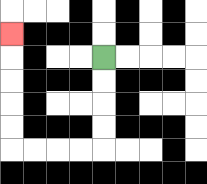{'start': '[4, 2]', 'end': '[0, 1]', 'path_directions': 'D,D,D,D,L,L,L,L,U,U,U,U,U', 'path_coordinates': '[[4, 2], [4, 3], [4, 4], [4, 5], [4, 6], [3, 6], [2, 6], [1, 6], [0, 6], [0, 5], [0, 4], [0, 3], [0, 2], [0, 1]]'}